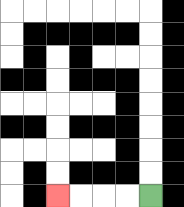{'start': '[6, 8]', 'end': '[2, 8]', 'path_directions': 'L,L,L,L', 'path_coordinates': '[[6, 8], [5, 8], [4, 8], [3, 8], [2, 8]]'}